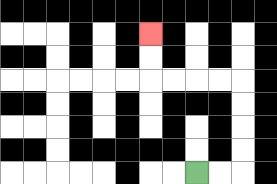{'start': '[8, 7]', 'end': '[6, 1]', 'path_directions': 'R,R,U,U,U,U,L,L,L,L,U,U', 'path_coordinates': '[[8, 7], [9, 7], [10, 7], [10, 6], [10, 5], [10, 4], [10, 3], [9, 3], [8, 3], [7, 3], [6, 3], [6, 2], [6, 1]]'}